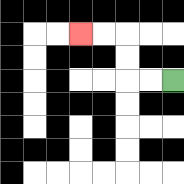{'start': '[7, 3]', 'end': '[3, 1]', 'path_directions': 'L,L,U,U,L,L', 'path_coordinates': '[[7, 3], [6, 3], [5, 3], [5, 2], [5, 1], [4, 1], [3, 1]]'}